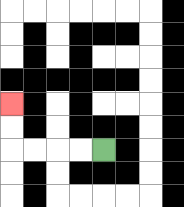{'start': '[4, 6]', 'end': '[0, 4]', 'path_directions': 'L,L,L,L,U,U', 'path_coordinates': '[[4, 6], [3, 6], [2, 6], [1, 6], [0, 6], [0, 5], [0, 4]]'}